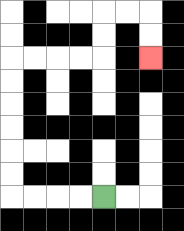{'start': '[4, 8]', 'end': '[6, 2]', 'path_directions': 'L,L,L,L,U,U,U,U,U,U,R,R,R,R,U,U,R,R,D,D', 'path_coordinates': '[[4, 8], [3, 8], [2, 8], [1, 8], [0, 8], [0, 7], [0, 6], [0, 5], [0, 4], [0, 3], [0, 2], [1, 2], [2, 2], [3, 2], [4, 2], [4, 1], [4, 0], [5, 0], [6, 0], [6, 1], [6, 2]]'}